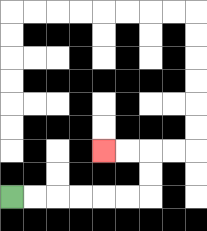{'start': '[0, 8]', 'end': '[4, 6]', 'path_directions': 'R,R,R,R,R,R,U,U,L,L', 'path_coordinates': '[[0, 8], [1, 8], [2, 8], [3, 8], [4, 8], [5, 8], [6, 8], [6, 7], [6, 6], [5, 6], [4, 6]]'}